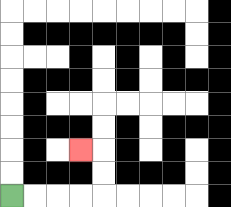{'start': '[0, 8]', 'end': '[3, 6]', 'path_directions': 'R,R,R,R,U,U,L', 'path_coordinates': '[[0, 8], [1, 8], [2, 8], [3, 8], [4, 8], [4, 7], [4, 6], [3, 6]]'}